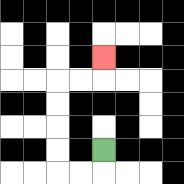{'start': '[4, 6]', 'end': '[4, 2]', 'path_directions': 'D,L,L,U,U,U,U,R,R,U', 'path_coordinates': '[[4, 6], [4, 7], [3, 7], [2, 7], [2, 6], [2, 5], [2, 4], [2, 3], [3, 3], [4, 3], [4, 2]]'}